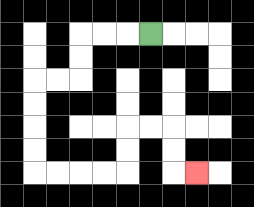{'start': '[6, 1]', 'end': '[8, 7]', 'path_directions': 'L,L,L,D,D,L,L,D,D,D,D,R,R,R,R,U,U,R,R,D,D,R', 'path_coordinates': '[[6, 1], [5, 1], [4, 1], [3, 1], [3, 2], [3, 3], [2, 3], [1, 3], [1, 4], [1, 5], [1, 6], [1, 7], [2, 7], [3, 7], [4, 7], [5, 7], [5, 6], [5, 5], [6, 5], [7, 5], [7, 6], [7, 7], [8, 7]]'}